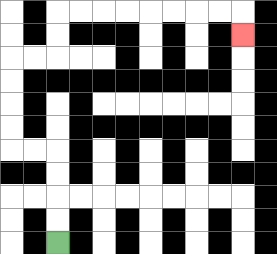{'start': '[2, 10]', 'end': '[10, 1]', 'path_directions': 'U,U,U,U,L,L,U,U,U,U,R,R,U,U,R,R,R,R,R,R,R,R,D', 'path_coordinates': '[[2, 10], [2, 9], [2, 8], [2, 7], [2, 6], [1, 6], [0, 6], [0, 5], [0, 4], [0, 3], [0, 2], [1, 2], [2, 2], [2, 1], [2, 0], [3, 0], [4, 0], [5, 0], [6, 0], [7, 0], [8, 0], [9, 0], [10, 0], [10, 1]]'}